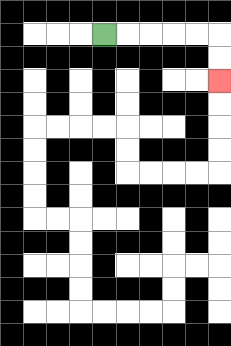{'start': '[4, 1]', 'end': '[9, 3]', 'path_directions': 'R,R,R,R,R,D,D', 'path_coordinates': '[[4, 1], [5, 1], [6, 1], [7, 1], [8, 1], [9, 1], [9, 2], [9, 3]]'}